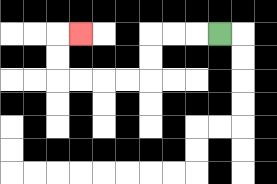{'start': '[9, 1]', 'end': '[3, 1]', 'path_directions': 'L,L,L,D,D,L,L,L,L,U,U,R', 'path_coordinates': '[[9, 1], [8, 1], [7, 1], [6, 1], [6, 2], [6, 3], [5, 3], [4, 3], [3, 3], [2, 3], [2, 2], [2, 1], [3, 1]]'}